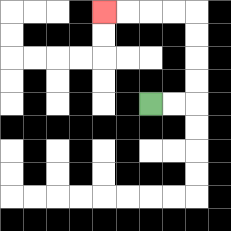{'start': '[6, 4]', 'end': '[4, 0]', 'path_directions': 'R,R,U,U,U,U,L,L,L,L', 'path_coordinates': '[[6, 4], [7, 4], [8, 4], [8, 3], [8, 2], [8, 1], [8, 0], [7, 0], [6, 0], [5, 0], [4, 0]]'}